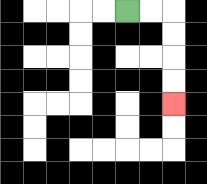{'start': '[5, 0]', 'end': '[7, 4]', 'path_directions': 'R,R,D,D,D,D', 'path_coordinates': '[[5, 0], [6, 0], [7, 0], [7, 1], [7, 2], [7, 3], [7, 4]]'}